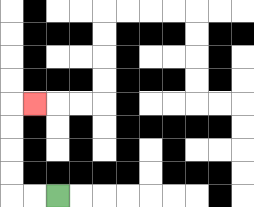{'start': '[2, 8]', 'end': '[1, 4]', 'path_directions': 'L,L,U,U,U,U,R', 'path_coordinates': '[[2, 8], [1, 8], [0, 8], [0, 7], [0, 6], [0, 5], [0, 4], [1, 4]]'}